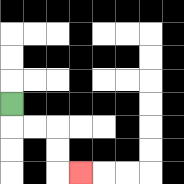{'start': '[0, 4]', 'end': '[3, 7]', 'path_directions': 'D,R,R,D,D,R', 'path_coordinates': '[[0, 4], [0, 5], [1, 5], [2, 5], [2, 6], [2, 7], [3, 7]]'}